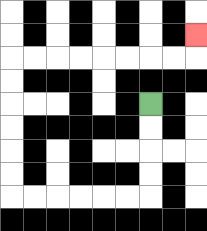{'start': '[6, 4]', 'end': '[8, 1]', 'path_directions': 'D,D,D,D,L,L,L,L,L,L,U,U,U,U,U,U,R,R,R,R,R,R,R,R,U', 'path_coordinates': '[[6, 4], [6, 5], [6, 6], [6, 7], [6, 8], [5, 8], [4, 8], [3, 8], [2, 8], [1, 8], [0, 8], [0, 7], [0, 6], [0, 5], [0, 4], [0, 3], [0, 2], [1, 2], [2, 2], [3, 2], [4, 2], [5, 2], [6, 2], [7, 2], [8, 2], [8, 1]]'}